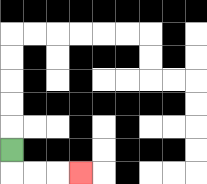{'start': '[0, 6]', 'end': '[3, 7]', 'path_directions': 'D,R,R,R', 'path_coordinates': '[[0, 6], [0, 7], [1, 7], [2, 7], [3, 7]]'}